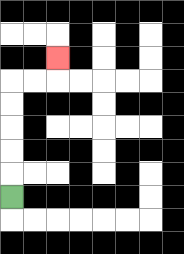{'start': '[0, 8]', 'end': '[2, 2]', 'path_directions': 'U,U,U,U,U,R,R,U', 'path_coordinates': '[[0, 8], [0, 7], [0, 6], [0, 5], [0, 4], [0, 3], [1, 3], [2, 3], [2, 2]]'}